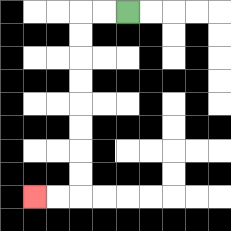{'start': '[5, 0]', 'end': '[1, 8]', 'path_directions': 'L,L,D,D,D,D,D,D,D,D,L,L', 'path_coordinates': '[[5, 0], [4, 0], [3, 0], [3, 1], [3, 2], [3, 3], [3, 4], [3, 5], [3, 6], [3, 7], [3, 8], [2, 8], [1, 8]]'}